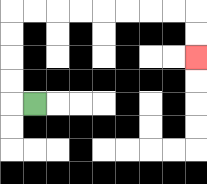{'start': '[1, 4]', 'end': '[8, 2]', 'path_directions': 'L,U,U,U,U,R,R,R,R,R,R,R,R,D,D', 'path_coordinates': '[[1, 4], [0, 4], [0, 3], [0, 2], [0, 1], [0, 0], [1, 0], [2, 0], [3, 0], [4, 0], [5, 0], [6, 0], [7, 0], [8, 0], [8, 1], [8, 2]]'}